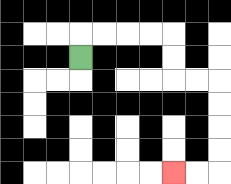{'start': '[3, 2]', 'end': '[7, 7]', 'path_directions': 'U,R,R,R,R,D,D,R,R,D,D,D,D,L,L', 'path_coordinates': '[[3, 2], [3, 1], [4, 1], [5, 1], [6, 1], [7, 1], [7, 2], [7, 3], [8, 3], [9, 3], [9, 4], [9, 5], [9, 6], [9, 7], [8, 7], [7, 7]]'}